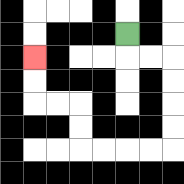{'start': '[5, 1]', 'end': '[1, 2]', 'path_directions': 'D,R,R,D,D,D,D,L,L,L,L,U,U,L,L,U,U', 'path_coordinates': '[[5, 1], [5, 2], [6, 2], [7, 2], [7, 3], [7, 4], [7, 5], [7, 6], [6, 6], [5, 6], [4, 6], [3, 6], [3, 5], [3, 4], [2, 4], [1, 4], [1, 3], [1, 2]]'}